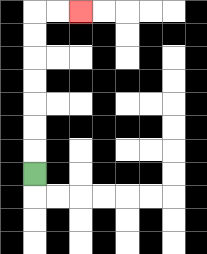{'start': '[1, 7]', 'end': '[3, 0]', 'path_directions': 'U,U,U,U,U,U,U,R,R', 'path_coordinates': '[[1, 7], [1, 6], [1, 5], [1, 4], [1, 3], [1, 2], [1, 1], [1, 0], [2, 0], [3, 0]]'}